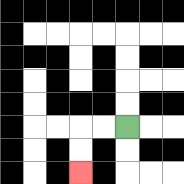{'start': '[5, 5]', 'end': '[3, 7]', 'path_directions': 'L,L,D,D', 'path_coordinates': '[[5, 5], [4, 5], [3, 5], [3, 6], [3, 7]]'}